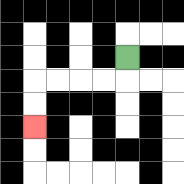{'start': '[5, 2]', 'end': '[1, 5]', 'path_directions': 'D,L,L,L,L,D,D', 'path_coordinates': '[[5, 2], [5, 3], [4, 3], [3, 3], [2, 3], [1, 3], [1, 4], [1, 5]]'}